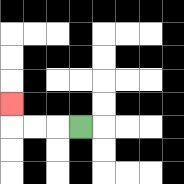{'start': '[3, 5]', 'end': '[0, 4]', 'path_directions': 'L,L,L,U', 'path_coordinates': '[[3, 5], [2, 5], [1, 5], [0, 5], [0, 4]]'}